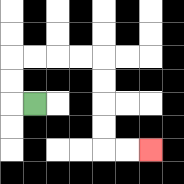{'start': '[1, 4]', 'end': '[6, 6]', 'path_directions': 'L,U,U,R,R,R,R,D,D,D,D,R,R', 'path_coordinates': '[[1, 4], [0, 4], [0, 3], [0, 2], [1, 2], [2, 2], [3, 2], [4, 2], [4, 3], [4, 4], [4, 5], [4, 6], [5, 6], [6, 6]]'}